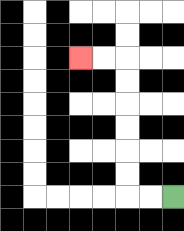{'start': '[7, 8]', 'end': '[3, 2]', 'path_directions': 'L,L,U,U,U,U,U,U,L,L', 'path_coordinates': '[[7, 8], [6, 8], [5, 8], [5, 7], [5, 6], [5, 5], [5, 4], [5, 3], [5, 2], [4, 2], [3, 2]]'}